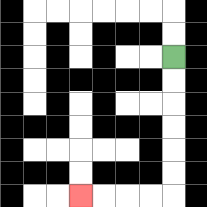{'start': '[7, 2]', 'end': '[3, 8]', 'path_directions': 'D,D,D,D,D,D,L,L,L,L', 'path_coordinates': '[[7, 2], [7, 3], [7, 4], [7, 5], [7, 6], [7, 7], [7, 8], [6, 8], [5, 8], [4, 8], [3, 8]]'}